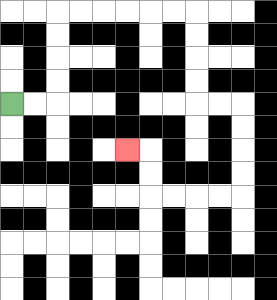{'start': '[0, 4]', 'end': '[5, 6]', 'path_directions': 'R,R,U,U,U,U,R,R,R,R,R,R,D,D,D,D,R,R,D,D,D,D,L,L,L,L,U,U,L', 'path_coordinates': '[[0, 4], [1, 4], [2, 4], [2, 3], [2, 2], [2, 1], [2, 0], [3, 0], [4, 0], [5, 0], [6, 0], [7, 0], [8, 0], [8, 1], [8, 2], [8, 3], [8, 4], [9, 4], [10, 4], [10, 5], [10, 6], [10, 7], [10, 8], [9, 8], [8, 8], [7, 8], [6, 8], [6, 7], [6, 6], [5, 6]]'}